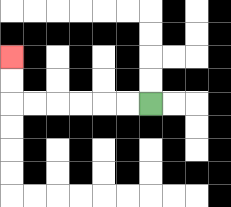{'start': '[6, 4]', 'end': '[0, 2]', 'path_directions': 'L,L,L,L,L,L,U,U', 'path_coordinates': '[[6, 4], [5, 4], [4, 4], [3, 4], [2, 4], [1, 4], [0, 4], [0, 3], [0, 2]]'}